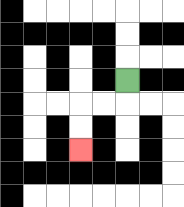{'start': '[5, 3]', 'end': '[3, 6]', 'path_directions': 'D,L,L,D,D', 'path_coordinates': '[[5, 3], [5, 4], [4, 4], [3, 4], [3, 5], [3, 6]]'}